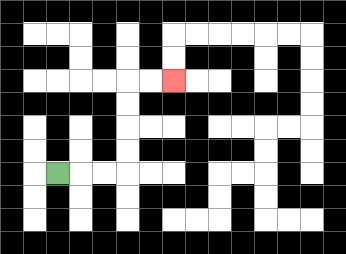{'start': '[2, 7]', 'end': '[7, 3]', 'path_directions': 'R,R,R,U,U,U,U,R,R', 'path_coordinates': '[[2, 7], [3, 7], [4, 7], [5, 7], [5, 6], [5, 5], [5, 4], [5, 3], [6, 3], [7, 3]]'}